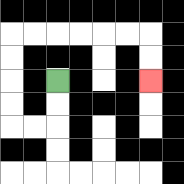{'start': '[2, 3]', 'end': '[6, 3]', 'path_directions': 'D,D,L,L,U,U,U,U,R,R,R,R,R,R,D,D', 'path_coordinates': '[[2, 3], [2, 4], [2, 5], [1, 5], [0, 5], [0, 4], [0, 3], [0, 2], [0, 1], [1, 1], [2, 1], [3, 1], [4, 1], [5, 1], [6, 1], [6, 2], [6, 3]]'}